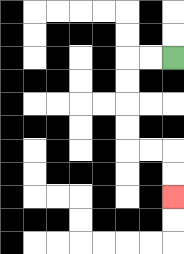{'start': '[7, 2]', 'end': '[7, 8]', 'path_directions': 'L,L,D,D,D,D,R,R,D,D', 'path_coordinates': '[[7, 2], [6, 2], [5, 2], [5, 3], [5, 4], [5, 5], [5, 6], [6, 6], [7, 6], [7, 7], [7, 8]]'}